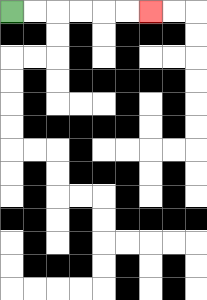{'start': '[0, 0]', 'end': '[6, 0]', 'path_directions': 'R,R,R,R,R,R', 'path_coordinates': '[[0, 0], [1, 0], [2, 0], [3, 0], [4, 0], [5, 0], [6, 0]]'}